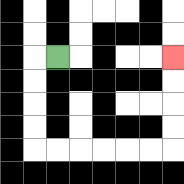{'start': '[2, 2]', 'end': '[7, 2]', 'path_directions': 'L,D,D,D,D,R,R,R,R,R,R,U,U,U,U', 'path_coordinates': '[[2, 2], [1, 2], [1, 3], [1, 4], [1, 5], [1, 6], [2, 6], [3, 6], [4, 6], [5, 6], [6, 6], [7, 6], [7, 5], [7, 4], [7, 3], [7, 2]]'}